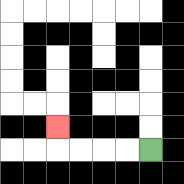{'start': '[6, 6]', 'end': '[2, 5]', 'path_directions': 'L,L,L,L,U', 'path_coordinates': '[[6, 6], [5, 6], [4, 6], [3, 6], [2, 6], [2, 5]]'}